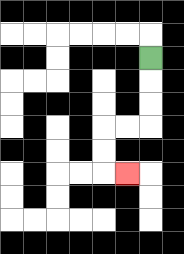{'start': '[6, 2]', 'end': '[5, 7]', 'path_directions': 'D,D,D,L,L,D,D,R', 'path_coordinates': '[[6, 2], [6, 3], [6, 4], [6, 5], [5, 5], [4, 5], [4, 6], [4, 7], [5, 7]]'}